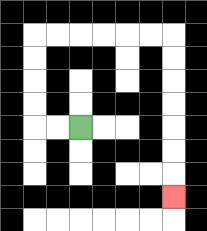{'start': '[3, 5]', 'end': '[7, 8]', 'path_directions': 'L,L,U,U,U,U,R,R,R,R,R,R,D,D,D,D,D,D,D', 'path_coordinates': '[[3, 5], [2, 5], [1, 5], [1, 4], [1, 3], [1, 2], [1, 1], [2, 1], [3, 1], [4, 1], [5, 1], [6, 1], [7, 1], [7, 2], [7, 3], [7, 4], [7, 5], [7, 6], [7, 7], [7, 8]]'}